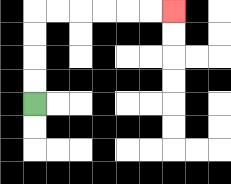{'start': '[1, 4]', 'end': '[7, 0]', 'path_directions': 'U,U,U,U,R,R,R,R,R,R', 'path_coordinates': '[[1, 4], [1, 3], [1, 2], [1, 1], [1, 0], [2, 0], [3, 0], [4, 0], [5, 0], [6, 0], [7, 0]]'}